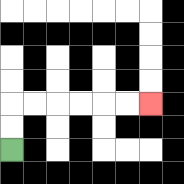{'start': '[0, 6]', 'end': '[6, 4]', 'path_directions': 'U,U,R,R,R,R,R,R', 'path_coordinates': '[[0, 6], [0, 5], [0, 4], [1, 4], [2, 4], [3, 4], [4, 4], [5, 4], [6, 4]]'}